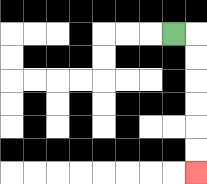{'start': '[7, 1]', 'end': '[8, 7]', 'path_directions': 'R,D,D,D,D,D,D', 'path_coordinates': '[[7, 1], [8, 1], [8, 2], [8, 3], [8, 4], [8, 5], [8, 6], [8, 7]]'}